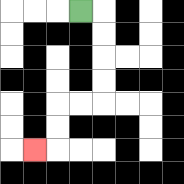{'start': '[3, 0]', 'end': '[1, 6]', 'path_directions': 'R,D,D,D,D,L,L,D,D,L', 'path_coordinates': '[[3, 0], [4, 0], [4, 1], [4, 2], [4, 3], [4, 4], [3, 4], [2, 4], [2, 5], [2, 6], [1, 6]]'}